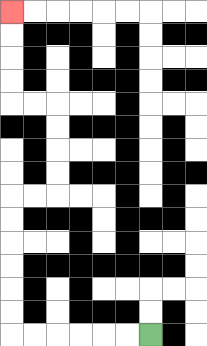{'start': '[6, 14]', 'end': '[0, 0]', 'path_directions': 'L,L,L,L,L,L,U,U,U,U,U,U,R,R,U,U,U,U,L,L,U,U,U,U', 'path_coordinates': '[[6, 14], [5, 14], [4, 14], [3, 14], [2, 14], [1, 14], [0, 14], [0, 13], [0, 12], [0, 11], [0, 10], [0, 9], [0, 8], [1, 8], [2, 8], [2, 7], [2, 6], [2, 5], [2, 4], [1, 4], [0, 4], [0, 3], [0, 2], [0, 1], [0, 0]]'}